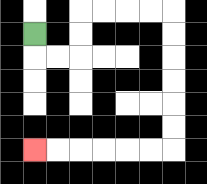{'start': '[1, 1]', 'end': '[1, 6]', 'path_directions': 'D,R,R,U,U,R,R,R,R,D,D,D,D,D,D,L,L,L,L,L,L', 'path_coordinates': '[[1, 1], [1, 2], [2, 2], [3, 2], [3, 1], [3, 0], [4, 0], [5, 0], [6, 0], [7, 0], [7, 1], [7, 2], [7, 3], [7, 4], [7, 5], [7, 6], [6, 6], [5, 6], [4, 6], [3, 6], [2, 6], [1, 6]]'}